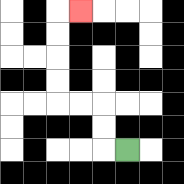{'start': '[5, 6]', 'end': '[3, 0]', 'path_directions': 'L,U,U,L,L,U,U,U,U,R', 'path_coordinates': '[[5, 6], [4, 6], [4, 5], [4, 4], [3, 4], [2, 4], [2, 3], [2, 2], [2, 1], [2, 0], [3, 0]]'}